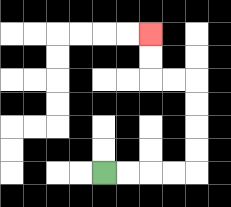{'start': '[4, 7]', 'end': '[6, 1]', 'path_directions': 'R,R,R,R,U,U,U,U,L,L,U,U', 'path_coordinates': '[[4, 7], [5, 7], [6, 7], [7, 7], [8, 7], [8, 6], [8, 5], [8, 4], [8, 3], [7, 3], [6, 3], [6, 2], [6, 1]]'}